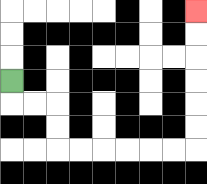{'start': '[0, 3]', 'end': '[8, 0]', 'path_directions': 'D,R,R,D,D,R,R,R,R,R,R,U,U,U,U,U,U', 'path_coordinates': '[[0, 3], [0, 4], [1, 4], [2, 4], [2, 5], [2, 6], [3, 6], [4, 6], [5, 6], [6, 6], [7, 6], [8, 6], [8, 5], [8, 4], [8, 3], [8, 2], [8, 1], [8, 0]]'}